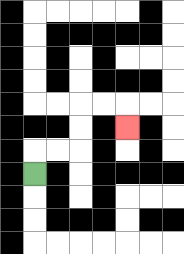{'start': '[1, 7]', 'end': '[5, 5]', 'path_directions': 'U,R,R,U,U,R,R,D', 'path_coordinates': '[[1, 7], [1, 6], [2, 6], [3, 6], [3, 5], [3, 4], [4, 4], [5, 4], [5, 5]]'}